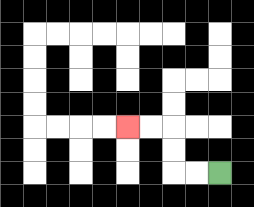{'start': '[9, 7]', 'end': '[5, 5]', 'path_directions': 'L,L,U,U,L,L', 'path_coordinates': '[[9, 7], [8, 7], [7, 7], [7, 6], [7, 5], [6, 5], [5, 5]]'}